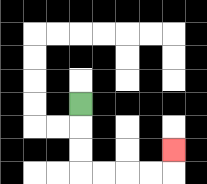{'start': '[3, 4]', 'end': '[7, 6]', 'path_directions': 'D,D,D,R,R,R,R,U', 'path_coordinates': '[[3, 4], [3, 5], [3, 6], [3, 7], [4, 7], [5, 7], [6, 7], [7, 7], [7, 6]]'}